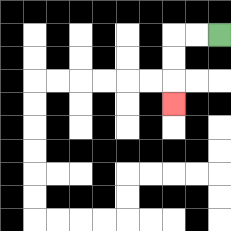{'start': '[9, 1]', 'end': '[7, 4]', 'path_directions': 'L,L,D,D,D', 'path_coordinates': '[[9, 1], [8, 1], [7, 1], [7, 2], [7, 3], [7, 4]]'}